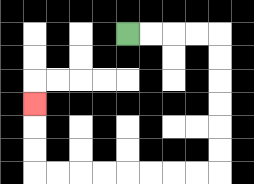{'start': '[5, 1]', 'end': '[1, 4]', 'path_directions': 'R,R,R,R,D,D,D,D,D,D,L,L,L,L,L,L,L,L,U,U,U', 'path_coordinates': '[[5, 1], [6, 1], [7, 1], [8, 1], [9, 1], [9, 2], [9, 3], [9, 4], [9, 5], [9, 6], [9, 7], [8, 7], [7, 7], [6, 7], [5, 7], [4, 7], [3, 7], [2, 7], [1, 7], [1, 6], [1, 5], [1, 4]]'}